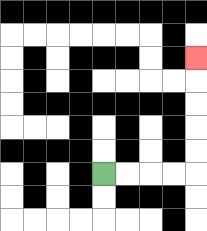{'start': '[4, 7]', 'end': '[8, 2]', 'path_directions': 'R,R,R,R,U,U,U,U,U', 'path_coordinates': '[[4, 7], [5, 7], [6, 7], [7, 7], [8, 7], [8, 6], [8, 5], [8, 4], [8, 3], [8, 2]]'}